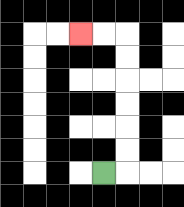{'start': '[4, 7]', 'end': '[3, 1]', 'path_directions': 'R,U,U,U,U,U,U,L,L', 'path_coordinates': '[[4, 7], [5, 7], [5, 6], [5, 5], [5, 4], [5, 3], [5, 2], [5, 1], [4, 1], [3, 1]]'}